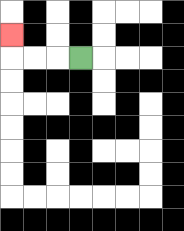{'start': '[3, 2]', 'end': '[0, 1]', 'path_directions': 'L,L,L,U', 'path_coordinates': '[[3, 2], [2, 2], [1, 2], [0, 2], [0, 1]]'}